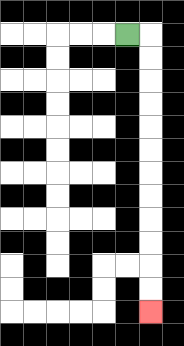{'start': '[5, 1]', 'end': '[6, 13]', 'path_directions': 'R,D,D,D,D,D,D,D,D,D,D,D,D', 'path_coordinates': '[[5, 1], [6, 1], [6, 2], [6, 3], [6, 4], [6, 5], [6, 6], [6, 7], [6, 8], [6, 9], [6, 10], [6, 11], [6, 12], [6, 13]]'}